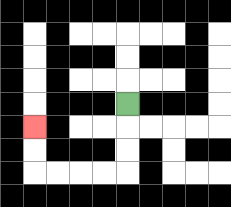{'start': '[5, 4]', 'end': '[1, 5]', 'path_directions': 'D,D,D,L,L,L,L,U,U', 'path_coordinates': '[[5, 4], [5, 5], [5, 6], [5, 7], [4, 7], [3, 7], [2, 7], [1, 7], [1, 6], [1, 5]]'}